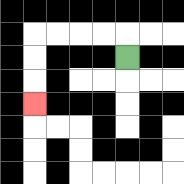{'start': '[5, 2]', 'end': '[1, 4]', 'path_directions': 'U,L,L,L,L,D,D,D', 'path_coordinates': '[[5, 2], [5, 1], [4, 1], [3, 1], [2, 1], [1, 1], [1, 2], [1, 3], [1, 4]]'}